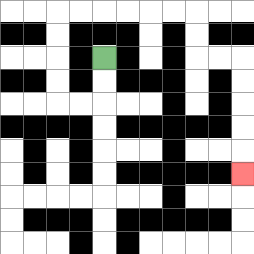{'start': '[4, 2]', 'end': '[10, 7]', 'path_directions': 'D,D,L,L,U,U,U,U,R,R,R,R,R,R,D,D,R,R,D,D,D,D,D', 'path_coordinates': '[[4, 2], [4, 3], [4, 4], [3, 4], [2, 4], [2, 3], [2, 2], [2, 1], [2, 0], [3, 0], [4, 0], [5, 0], [6, 0], [7, 0], [8, 0], [8, 1], [8, 2], [9, 2], [10, 2], [10, 3], [10, 4], [10, 5], [10, 6], [10, 7]]'}